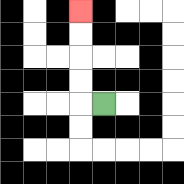{'start': '[4, 4]', 'end': '[3, 0]', 'path_directions': 'L,U,U,U,U', 'path_coordinates': '[[4, 4], [3, 4], [3, 3], [3, 2], [3, 1], [3, 0]]'}